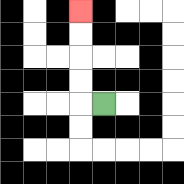{'start': '[4, 4]', 'end': '[3, 0]', 'path_directions': 'L,U,U,U,U', 'path_coordinates': '[[4, 4], [3, 4], [3, 3], [3, 2], [3, 1], [3, 0]]'}